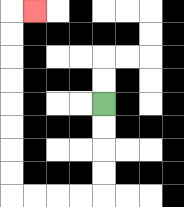{'start': '[4, 4]', 'end': '[1, 0]', 'path_directions': 'D,D,D,D,L,L,L,L,U,U,U,U,U,U,U,U,R', 'path_coordinates': '[[4, 4], [4, 5], [4, 6], [4, 7], [4, 8], [3, 8], [2, 8], [1, 8], [0, 8], [0, 7], [0, 6], [0, 5], [0, 4], [0, 3], [0, 2], [0, 1], [0, 0], [1, 0]]'}